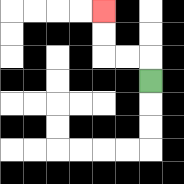{'start': '[6, 3]', 'end': '[4, 0]', 'path_directions': 'U,L,L,U,U', 'path_coordinates': '[[6, 3], [6, 2], [5, 2], [4, 2], [4, 1], [4, 0]]'}